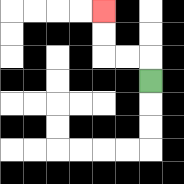{'start': '[6, 3]', 'end': '[4, 0]', 'path_directions': 'U,L,L,U,U', 'path_coordinates': '[[6, 3], [6, 2], [5, 2], [4, 2], [4, 1], [4, 0]]'}